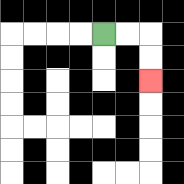{'start': '[4, 1]', 'end': '[6, 3]', 'path_directions': 'R,R,D,D', 'path_coordinates': '[[4, 1], [5, 1], [6, 1], [6, 2], [6, 3]]'}